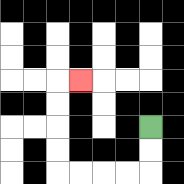{'start': '[6, 5]', 'end': '[3, 3]', 'path_directions': 'D,D,L,L,L,L,U,U,U,U,R', 'path_coordinates': '[[6, 5], [6, 6], [6, 7], [5, 7], [4, 7], [3, 7], [2, 7], [2, 6], [2, 5], [2, 4], [2, 3], [3, 3]]'}